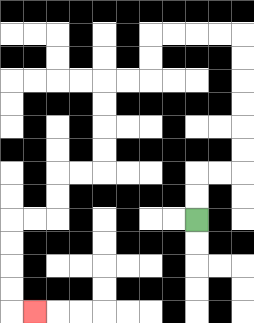{'start': '[8, 9]', 'end': '[1, 13]', 'path_directions': 'U,U,R,R,U,U,U,U,U,U,L,L,L,L,D,D,L,L,D,D,D,D,L,L,D,D,L,L,D,D,D,D,R', 'path_coordinates': '[[8, 9], [8, 8], [8, 7], [9, 7], [10, 7], [10, 6], [10, 5], [10, 4], [10, 3], [10, 2], [10, 1], [9, 1], [8, 1], [7, 1], [6, 1], [6, 2], [6, 3], [5, 3], [4, 3], [4, 4], [4, 5], [4, 6], [4, 7], [3, 7], [2, 7], [2, 8], [2, 9], [1, 9], [0, 9], [0, 10], [0, 11], [0, 12], [0, 13], [1, 13]]'}